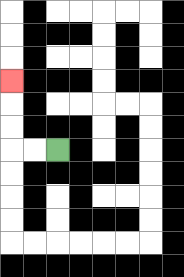{'start': '[2, 6]', 'end': '[0, 3]', 'path_directions': 'L,L,U,U,U', 'path_coordinates': '[[2, 6], [1, 6], [0, 6], [0, 5], [0, 4], [0, 3]]'}